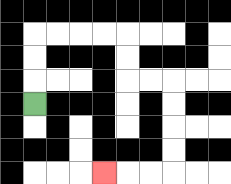{'start': '[1, 4]', 'end': '[4, 7]', 'path_directions': 'U,U,U,R,R,R,R,D,D,R,R,D,D,D,D,L,L,L', 'path_coordinates': '[[1, 4], [1, 3], [1, 2], [1, 1], [2, 1], [3, 1], [4, 1], [5, 1], [5, 2], [5, 3], [6, 3], [7, 3], [7, 4], [7, 5], [7, 6], [7, 7], [6, 7], [5, 7], [4, 7]]'}